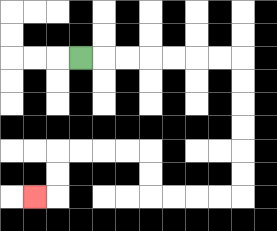{'start': '[3, 2]', 'end': '[1, 8]', 'path_directions': 'R,R,R,R,R,R,R,D,D,D,D,D,D,L,L,L,L,U,U,L,L,L,L,D,D,L', 'path_coordinates': '[[3, 2], [4, 2], [5, 2], [6, 2], [7, 2], [8, 2], [9, 2], [10, 2], [10, 3], [10, 4], [10, 5], [10, 6], [10, 7], [10, 8], [9, 8], [8, 8], [7, 8], [6, 8], [6, 7], [6, 6], [5, 6], [4, 6], [3, 6], [2, 6], [2, 7], [2, 8], [1, 8]]'}